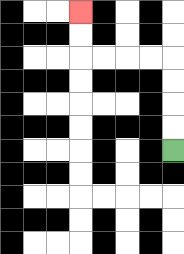{'start': '[7, 6]', 'end': '[3, 0]', 'path_directions': 'U,U,U,U,L,L,L,L,U,U', 'path_coordinates': '[[7, 6], [7, 5], [7, 4], [7, 3], [7, 2], [6, 2], [5, 2], [4, 2], [3, 2], [3, 1], [3, 0]]'}